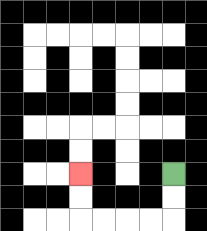{'start': '[7, 7]', 'end': '[3, 7]', 'path_directions': 'D,D,L,L,L,L,U,U', 'path_coordinates': '[[7, 7], [7, 8], [7, 9], [6, 9], [5, 9], [4, 9], [3, 9], [3, 8], [3, 7]]'}